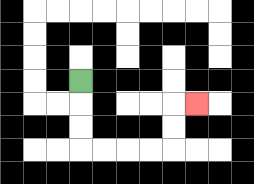{'start': '[3, 3]', 'end': '[8, 4]', 'path_directions': 'D,D,D,R,R,R,R,U,U,R', 'path_coordinates': '[[3, 3], [3, 4], [3, 5], [3, 6], [4, 6], [5, 6], [6, 6], [7, 6], [7, 5], [7, 4], [8, 4]]'}